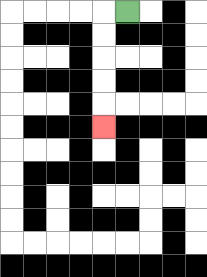{'start': '[5, 0]', 'end': '[4, 5]', 'path_directions': 'L,D,D,D,D,D', 'path_coordinates': '[[5, 0], [4, 0], [4, 1], [4, 2], [4, 3], [4, 4], [4, 5]]'}